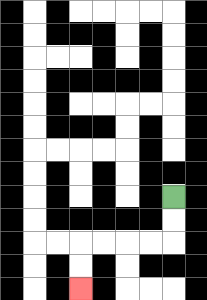{'start': '[7, 8]', 'end': '[3, 12]', 'path_directions': 'D,D,L,L,L,L,D,D', 'path_coordinates': '[[7, 8], [7, 9], [7, 10], [6, 10], [5, 10], [4, 10], [3, 10], [3, 11], [3, 12]]'}